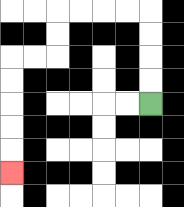{'start': '[6, 4]', 'end': '[0, 7]', 'path_directions': 'U,U,U,U,L,L,L,L,D,D,L,L,D,D,D,D,D', 'path_coordinates': '[[6, 4], [6, 3], [6, 2], [6, 1], [6, 0], [5, 0], [4, 0], [3, 0], [2, 0], [2, 1], [2, 2], [1, 2], [0, 2], [0, 3], [0, 4], [0, 5], [0, 6], [0, 7]]'}